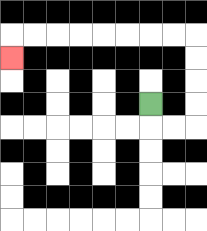{'start': '[6, 4]', 'end': '[0, 2]', 'path_directions': 'D,R,R,U,U,U,U,L,L,L,L,L,L,L,L,D', 'path_coordinates': '[[6, 4], [6, 5], [7, 5], [8, 5], [8, 4], [8, 3], [8, 2], [8, 1], [7, 1], [6, 1], [5, 1], [4, 1], [3, 1], [2, 1], [1, 1], [0, 1], [0, 2]]'}